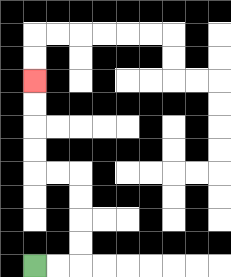{'start': '[1, 11]', 'end': '[1, 3]', 'path_directions': 'R,R,U,U,U,U,L,L,U,U,U,U', 'path_coordinates': '[[1, 11], [2, 11], [3, 11], [3, 10], [3, 9], [3, 8], [3, 7], [2, 7], [1, 7], [1, 6], [1, 5], [1, 4], [1, 3]]'}